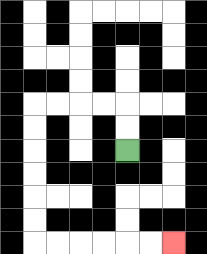{'start': '[5, 6]', 'end': '[7, 10]', 'path_directions': 'U,U,L,L,L,L,D,D,D,D,D,D,R,R,R,R,R,R', 'path_coordinates': '[[5, 6], [5, 5], [5, 4], [4, 4], [3, 4], [2, 4], [1, 4], [1, 5], [1, 6], [1, 7], [1, 8], [1, 9], [1, 10], [2, 10], [3, 10], [4, 10], [5, 10], [6, 10], [7, 10]]'}